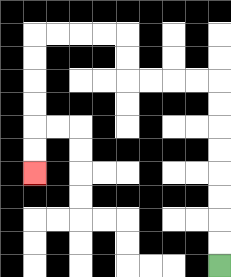{'start': '[9, 11]', 'end': '[1, 7]', 'path_directions': 'U,U,U,U,U,U,U,U,L,L,L,L,U,U,L,L,L,L,D,D,D,D,D,D', 'path_coordinates': '[[9, 11], [9, 10], [9, 9], [9, 8], [9, 7], [9, 6], [9, 5], [9, 4], [9, 3], [8, 3], [7, 3], [6, 3], [5, 3], [5, 2], [5, 1], [4, 1], [3, 1], [2, 1], [1, 1], [1, 2], [1, 3], [1, 4], [1, 5], [1, 6], [1, 7]]'}